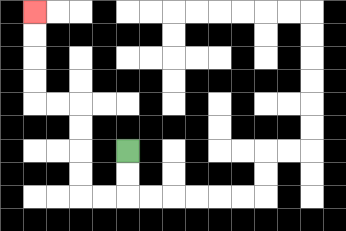{'start': '[5, 6]', 'end': '[1, 0]', 'path_directions': 'D,D,L,L,U,U,U,U,L,L,U,U,U,U', 'path_coordinates': '[[5, 6], [5, 7], [5, 8], [4, 8], [3, 8], [3, 7], [3, 6], [3, 5], [3, 4], [2, 4], [1, 4], [1, 3], [1, 2], [1, 1], [1, 0]]'}